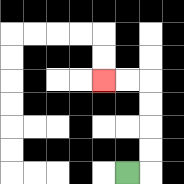{'start': '[5, 7]', 'end': '[4, 3]', 'path_directions': 'R,U,U,U,U,L,L', 'path_coordinates': '[[5, 7], [6, 7], [6, 6], [6, 5], [6, 4], [6, 3], [5, 3], [4, 3]]'}